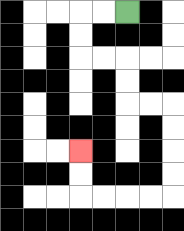{'start': '[5, 0]', 'end': '[3, 6]', 'path_directions': 'L,L,D,D,R,R,D,D,R,R,D,D,D,D,L,L,L,L,U,U', 'path_coordinates': '[[5, 0], [4, 0], [3, 0], [3, 1], [3, 2], [4, 2], [5, 2], [5, 3], [5, 4], [6, 4], [7, 4], [7, 5], [7, 6], [7, 7], [7, 8], [6, 8], [5, 8], [4, 8], [3, 8], [3, 7], [3, 6]]'}